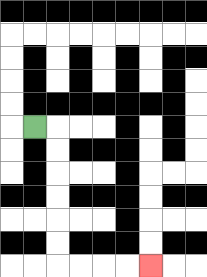{'start': '[1, 5]', 'end': '[6, 11]', 'path_directions': 'R,D,D,D,D,D,D,R,R,R,R', 'path_coordinates': '[[1, 5], [2, 5], [2, 6], [2, 7], [2, 8], [2, 9], [2, 10], [2, 11], [3, 11], [4, 11], [5, 11], [6, 11]]'}